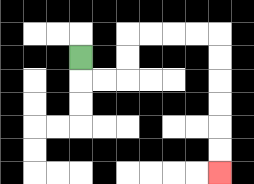{'start': '[3, 2]', 'end': '[9, 7]', 'path_directions': 'D,R,R,U,U,R,R,R,R,D,D,D,D,D,D', 'path_coordinates': '[[3, 2], [3, 3], [4, 3], [5, 3], [5, 2], [5, 1], [6, 1], [7, 1], [8, 1], [9, 1], [9, 2], [9, 3], [9, 4], [9, 5], [9, 6], [9, 7]]'}